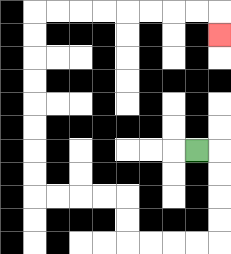{'start': '[8, 6]', 'end': '[9, 1]', 'path_directions': 'R,D,D,D,D,L,L,L,L,U,U,L,L,L,L,U,U,U,U,U,U,U,U,R,R,R,R,R,R,R,R,D', 'path_coordinates': '[[8, 6], [9, 6], [9, 7], [9, 8], [9, 9], [9, 10], [8, 10], [7, 10], [6, 10], [5, 10], [5, 9], [5, 8], [4, 8], [3, 8], [2, 8], [1, 8], [1, 7], [1, 6], [1, 5], [1, 4], [1, 3], [1, 2], [1, 1], [1, 0], [2, 0], [3, 0], [4, 0], [5, 0], [6, 0], [7, 0], [8, 0], [9, 0], [9, 1]]'}